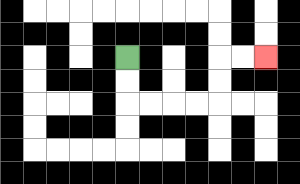{'start': '[5, 2]', 'end': '[11, 2]', 'path_directions': 'D,D,R,R,R,R,U,U,R,R', 'path_coordinates': '[[5, 2], [5, 3], [5, 4], [6, 4], [7, 4], [8, 4], [9, 4], [9, 3], [9, 2], [10, 2], [11, 2]]'}